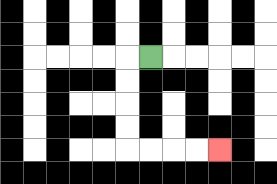{'start': '[6, 2]', 'end': '[9, 6]', 'path_directions': 'L,D,D,D,D,R,R,R,R', 'path_coordinates': '[[6, 2], [5, 2], [5, 3], [5, 4], [5, 5], [5, 6], [6, 6], [7, 6], [8, 6], [9, 6]]'}